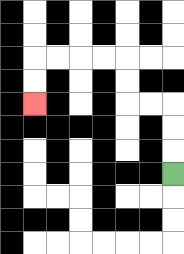{'start': '[7, 7]', 'end': '[1, 4]', 'path_directions': 'U,U,U,L,L,U,U,L,L,L,L,D,D', 'path_coordinates': '[[7, 7], [7, 6], [7, 5], [7, 4], [6, 4], [5, 4], [5, 3], [5, 2], [4, 2], [3, 2], [2, 2], [1, 2], [1, 3], [1, 4]]'}